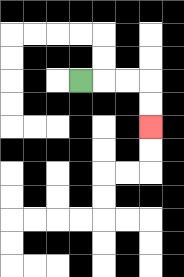{'start': '[3, 3]', 'end': '[6, 5]', 'path_directions': 'R,R,R,D,D', 'path_coordinates': '[[3, 3], [4, 3], [5, 3], [6, 3], [6, 4], [6, 5]]'}